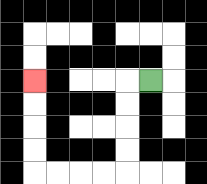{'start': '[6, 3]', 'end': '[1, 3]', 'path_directions': 'L,D,D,D,D,L,L,L,L,U,U,U,U', 'path_coordinates': '[[6, 3], [5, 3], [5, 4], [5, 5], [5, 6], [5, 7], [4, 7], [3, 7], [2, 7], [1, 7], [1, 6], [1, 5], [1, 4], [1, 3]]'}